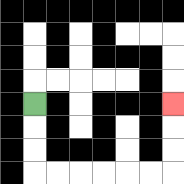{'start': '[1, 4]', 'end': '[7, 4]', 'path_directions': 'D,D,D,R,R,R,R,R,R,U,U,U', 'path_coordinates': '[[1, 4], [1, 5], [1, 6], [1, 7], [2, 7], [3, 7], [4, 7], [5, 7], [6, 7], [7, 7], [7, 6], [7, 5], [7, 4]]'}